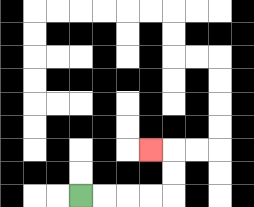{'start': '[3, 8]', 'end': '[6, 6]', 'path_directions': 'R,R,R,R,U,U,L', 'path_coordinates': '[[3, 8], [4, 8], [5, 8], [6, 8], [7, 8], [7, 7], [7, 6], [6, 6]]'}